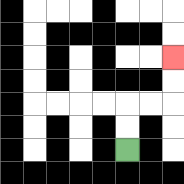{'start': '[5, 6]', 'end': '[7, 2]', 'path_directions': 'U,U,R,R,U,U', 'path_coordinates': '[[5, 6], [5, 5], [5, 4], [6, 4], [7, 4], [7, 3], [7, 2]]'}